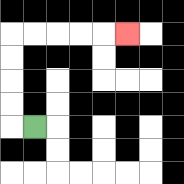{'start': '[1, 5]', 'end': '[5, 1]', 'path_directions': 'L,U,U,U,U,R,R,R,R,R', 'path_coordinates': '[[1, 5], [0, 5], [0, 4], [0, 3], [0, 2], [0, 1], [1, 1], [2, 1], [3, 1], [4, 1], [5, 1]]'}